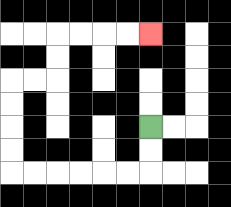{'start': '[6, 5]', 'end': '[6, 1]', 'path_directions': 'D,D,L,L,L,L,L,L,U,U,U,U,R,R,U,U,R,R,R,R', 'path_coordinates': '[[6, 5], [6, 6], [6, 7], [5, 7], [4, 7], [3, 7], [2, 7], [1, 7], [0, 7], [0, 6], [0, 5], [0, 4], [0, 3], [1, 3], [2, 3], [2, 2], [2, 1], [3, 1], [4, 1], [5, 1], [6, 1]]'}